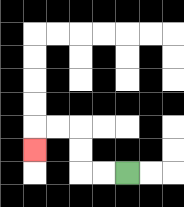{'start': '[5, 7]', 'end': '[1, 6]', 'path_directions': 'L,L,U,U,L,L,D', 'path_coordinates': '[[5, 7], [4, 7], [3, 7], [3, 6], [3, 5], [2, 5], [1, 5], [1, 6]]'}